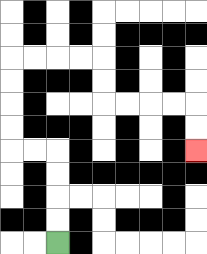{'start': '[2, 10]', 'end': '[8, 6]', 'path_directions': 'U,U,U,U,L,L,U,U,U,U,R,R,R,R,D,D,R,R,R,R,D,D', 'path_coordinates': '[[2, 10], [2, 9], [2, 8], [2, 7], [2, 6], [1, 6], [0, 6], [0, 5], [0, 4], [0, 3], [0, 2], [1, 2], [2, 2], [3, 2], [4, 2], [4, 3], [4, 4], [5, 4], [6, 4], [7, 4], [8, 4], [8, 5], [8, 6]]'}